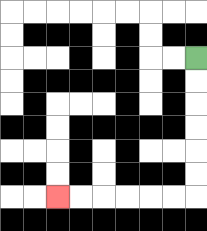{'start': '[8, 2]', 'end': '[2, 8]', 'path_directions': 'D,D,D,D,D,D,L,L,L,L,L,L', 'path_coordinates': '[[8, 2], [8, 3], [8, 4], [8, 5], [8, 6], [8, 7], [8, 8], [7, 8], [6, 8], [5, 8], [4, 8], [3, 8], [2, 8]]'}